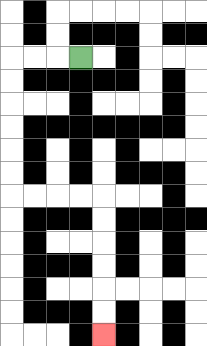{'start': '[3, 2]', 'end': '[4, 14]', 'path_directions': 'L,L,L,D,D,D,D,D,D,R,R,R,R,D,D,D,D,D,D', 'path_coordinates': '[[3, 2], [2, 2], [1, 2], [0, 2], [0, 3], [0, 4], [0, 5], [0, 6], [0, 7], [0, 8], [1, 8], [2, 8], [3, 8], [4, 8], [4, 9], [4, 10], [4, 11], [4, 12], [4, 13], [4, 14]]'}